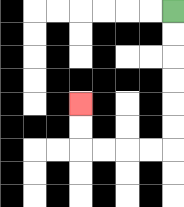{'start': '[7, 0]', 'end': '[3, 4]', 'path_directions': 'D,D,D,D,D,D,L,L,L,L,U,U', 'path_coordinates': '[[7, 0], [7, 1], [7, 2], [7, 3], [7, 4], [7, 5], [7, 6], [6, 6], [5, 6], [4, 6], [3, 6], [3, 5], [3, 4]]'}